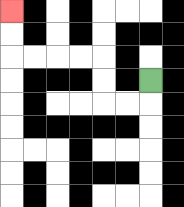{'start': '[6, 3]', 'end': '[0, 0]', 'path_directions': 'D,L,L,U,U,L,L,L,L,U,U', 'path_coordinates': '[[6, 3], [6, 4], [5, 4], [4, 4], [4, 3], [4, 2], [3, 2], [2, 2], [1, 2], [0, 2], [0, 1], [0, 0]]'}